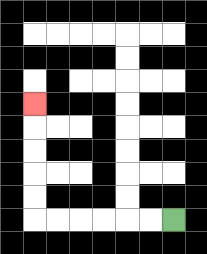{'start': '[7, 9]', 'end': '[1, 4]', 'path_directions': 'L,L,L,L,L,L,U,U,U,U,U', 'path_coordinates': '[[7, 9], [6, 9], [5, 9], [4, 9], [3, 9], [2, 9], [1, 9], [1, 8], [1, 7], [1, 6], [1, 5], [1, 4]]'}